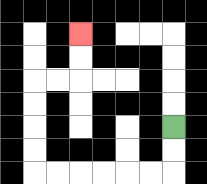{'start': '[7, 5]', 'end': '[3, 1]', 'path_directions': 'D,D,L,L,L,L,L,L,U,U,U,U,R,R,U,U', 'path_coordinates': '[[7, 5], [7, 6], [7, 7], [6, 7], [5, 7], [4, 7], [3, 7], [2, 7], [1, 7], [1, 6], [1, 5], [1, 4], [1, 3], [2, 3], [3, 3], [3, 2], [3, 1]]'}